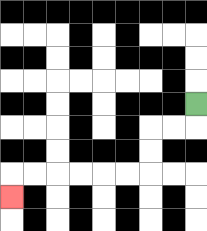{'start': '[8, 4]', 'end': '[0, 8]', 'path_directions': 'D,L,L,D,D,L,L,L,L,L,L,D', 'path_coordinates': '[[8, 4], [8, 5], [7, 5], [6, 5], [6, 6], [6, 7], [5, 7], [4, 7], [3, 7], [2, 7], [1, 7], [0, 7], [0, 8]]'}